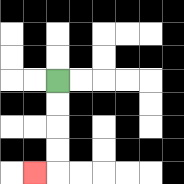{'start': '[2, 3]', 'end': '[1, 7]', 'path_directions': 'D,D,D,D,L', 'path_coordinates': '[[2, 3], [2, 4], [2, 5], [2, 6], [2, 7], [1, 7]]'}